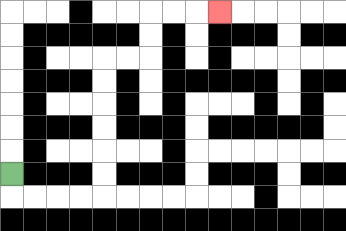{'start': '[0, 7]', 'end': '[9, 0]', 'path_directions': 'D,R,R,R,R,U,U,U,U,U,U,R,R,U,U,R,R,R', 'path_coordinates': '[[0, 7], [0, 8], [1, 8], [2, 8], [3, 8], [4, 8], [4, 7], [4, 6], [4, 5], [4, 4], [4, 3], [4, 2], [5, 2], [6, 2], [6, 1], [6, 0], [7, 0], [8, 0], [9, 0]]'}